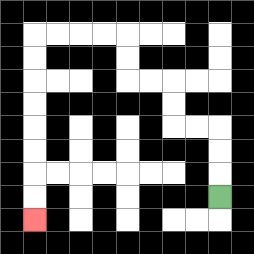{'start': '[9, 8]', 'end': '[1, 9]', 'path_directions': 'U,U,U,L,L,U,U,L,L,U,U,L,L,L,L,D,D,D,D,D,D,D,D', 'path_coordinates': '[[9, 8], [9, 7], [9, 6], [9, 5], [8, 5], [7, 5], [7, 4], [7, 3], [6, 3], [5, 3], [5, 2], [5, 1], [4, 1], [3, 1], [2, 1], [1, 1], [1, 2], [1, 3], [1, 4], [1, 5], [1, 6], [1, 7], [1, 8], [1, 9]]'}